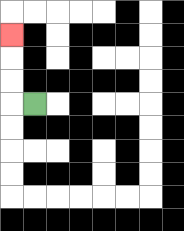{'start': '[1, 4]', 'end': '[0, 1]', 'path_directions': 'L,U,U,U', 'path_coordinates': '[[1, 4], [0, 4], [0, 3], [0, 2], [0, 1]]'}